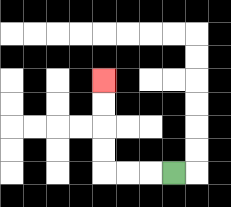{'start': '[7, 7]', 'end': '[4, 3]', 'path_directions': 'L,L,L,U,U,U,U', 'path_coordinates': '[[7, 7], [6, 7], [5, 7], [4, 7], [4, 6], [4, 5], [4, 4], [4, 3]]'}